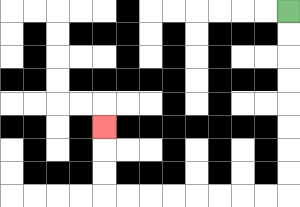{'start': '[12, 0]', 'end': '[4, 5]', 'path_directions': 'D,D,D,D,D,D,D,D,L,L,L,L,L,L,L,L,U,U,U', 'path_coordinates': '[[12, 0], [12, 1], [12, 2], [12, 3], [12, 4], [12, 5], [12, 6], [12, 7], [12, 8], [11, 8], [10, 8], [9, 8], [8, 8], [7, 8], [6, 8], [5, 8], [4, 8], [4, 7], [4, 6], [4, 5]]'}